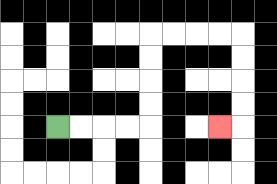{'start': '[2, 5]', 'end': '[9, 5]', 'path_directions': 'R,R,R,R,U,U,U,U,R,R,R,R,D,D,D,D,L', 'path_coordinates': '[[2, 5], [3, 5], [4, 5], [5, 5], [6, 5], [6, 4], [6, 3], [6, 2], [6, 1], [7, 1], [8, 1], [9, 1], [10, 1], [10, 2], [10, 3], [10, 4], [10, 5], [9, 5]]'}